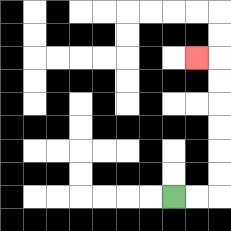{'start': '[7, 8]', 'end': '[8, 2]', 'path_directions': 'R,R,U,U,U,U,U,U,L', 'path_coordinates': '[[7, 8], [8, 8], [9, 8], [9, 7], [9, 6], [9, 5], [9, 4], [9, 3], [9, 2], [8, 2]]'}